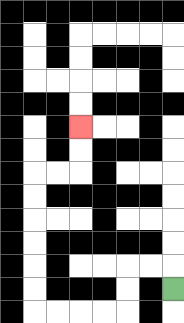{'start': '[7, 12]', 'end': '[3, 5]', 'path_directions': 'U,L,L,D,D,L,L,L,L,U,U,U,U,U,U,R,R,U,U', 'path_coordinates': '[[7, 12], [7, 11], [6, 11], [5, 11], [5, 12], [5, 13], [4, 13], [3, 13], [2, 13], [1, 13], [1, 12], [1, 11], [1, 10], [1, 9], [1, 8], [1, 7], [2, 7], [3, 7], [3, 6], [3, 5]]'}